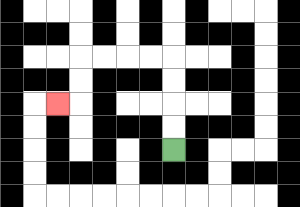{'start': '[7, 6]', 'end': '[2, 4]', 'path_directions': 'U,U,U,U,L,L,L,L,D,D,L', 'path_coordinates': '[[7, 6], [7, 5], [7, 4], [7, 3], [7, 2], [6, 2], [5, 2], [4, 2], [3, 2], [3, 3], [3, 4], [2, 4]]'}